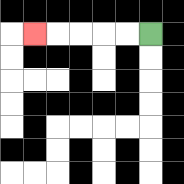{'start': '[6, 1]', 'end': '[1, 1]', 'path_directions': 'L,L,L,L,L', 'path_coordinates': '[[6, 1], [5, 1], [4, 1], [3, 1], [2, 1], [1, 1]]'}